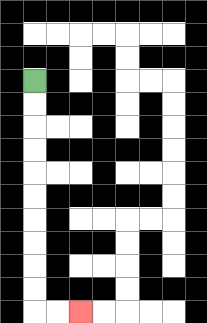{'start': '[1, 3]', 'end': '[3, 13]', 'path_directions': 'D,D,D,D,D,D,D,D,D,D,R,R', 'path_coordinates': '[[1, 3], [1, 4], [1, 5], [1, 6], [1, 7], [1, 8], [1, 9], [1, 10], [1, 11], [1, 12], [1, 13], [2, 13], [3, 13]]'}